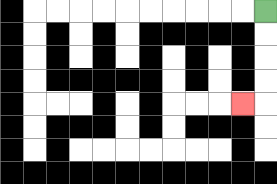{'start': '[11, 0]', 'end': '[10, 4]', 'path_directions': 'D,D,D,D,L', 'path_coordinates': '[[11, 0], [11, 1], [11, 2], [11, 3], [11, 4], [10, 4]]'}